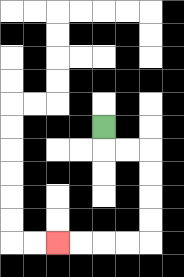{'start': '[4, 5]', 'end': '[2, 10]', 'path_directions': 'D,R,R,D,D,D,D,L,L,L,L', 'path_coordinates': '[[4, 5], [4, 6], [5, 6], [6, 6], [6, 7], [6, 8], [6, 9], [6, 10], [5, 10], [4, 10], [3, 10], [2, 10]]'}